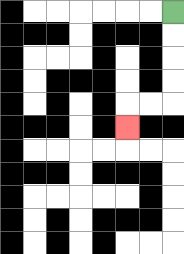{'start': '[7, 0]', 'end': '[5, 5]', 'path_directions': 'D,D,D,D,L,L,D', 'path_coordinates': '[[7, 0], [7, 1], [7, 2], [7, 3], [7, 4], [6, 4], [5, 4], [5, 5]]'}